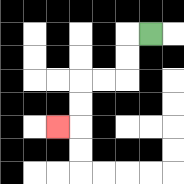{'start': '[6, 1]', 'end': '[2, 5]', 'path_directions': 'L,D,D,L,L,D,D,L', 'path_coordinates': '[[6, 1], [5, 1], [5, 2], [5, 3], [4, 3], [3, 3], [3, 4], [3, 5], [2, 5]]'}